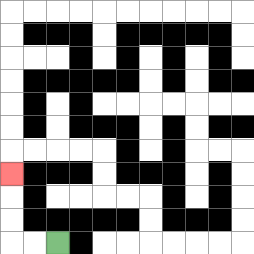{'start': '[2, 10]', 'end': '[0, 7]', 'path_directions': 'L,L,U,U,U', 'path_coordinates': '[[2, 10], [1, 10], [0, 10], [0, 9], [0, 8], [0, 7]]'}